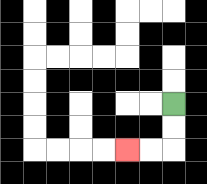{'start': '[7, 4]', 'end': '[5, 6]', 'path_directions': 'D,D,L,L', 'path_coordinates': '[[7, 4], [7, 5], [7, 6], [6, 6], [5, 6]]'}